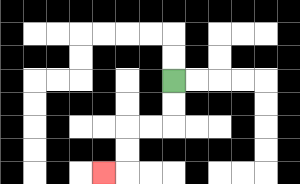{'start': '[7, 3]', 'end': '[4, 7]', 'path_directions': 'D,D,L,L,D,D,L', 'path_coordinates': '[[7, 3], [7, 4], [7, 5], [6, 5], [5, 5], [5, 6], [5, 7], [4, 7]]'}